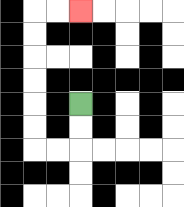{'start': '[3, 4]', 'end': '[3, 0]', 'path_directions': 'D,D,L,L,U,U,U,U,U,U,R,R', 'path_coordinates': '[[3, 4], [3, 5], [3, 6], [2, 6], [1, 6], [1, 5], [1, 4], [1, 3], [1, 2], [1, 1], [1, 0], [2, 0], [3, 0]]'}